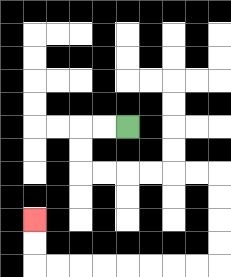{'start': '[5, 5]', 'end': '[1, 9]', 'path_directions': 'L,L,D,D,R,R,R,R,R,R,D,D,D,D,L,L,L,L,L,L,L,L,U,U', 'path_coordinates': '[[5, 5], [4, 5], [3, 5], [3, 6], [3, 7], [4, 7], [5, 7], [6, 7], [7, 7], [8, 7], [9, 7], [9, 8], [9, 9], [9, 10], [9, 11], [8, 11], [7, 11], [6, 11], [5, 11], [4, 11], [3, 11], [2, 11], [1, 11], [1, 10], [1, 9]]'}